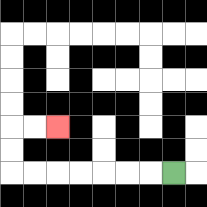{'start': '[7, 7]', 'end': '[2, 5]', 'path_directions': 'L,L,L,L,L,L,L,U,U,R,R', 'path_coordinates': '[[7, 7], [6, 7], [5, 7], [4, 7], [3, 7], [2, 7], [1, 7], [0, 7], [0, 6], [0, 5], [1, 5], [2, 5]]'}